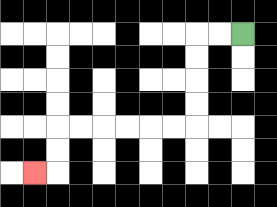{'start': '[10, 1]', 'end': '[1, 7]', 'path_directions': 'L,L,D,D,D,D,L,L,L,L,L,L,D,D,L', 'path_coordinates': '[[10, 1], [9, 1], [8, 1], [8, 2], [8, 3], [8, 4], [8, 5], [7, 5], [6, 5], [5, 5], [4, 5], [3, 5], [2, 5], [2, 6], [2, 7], [1, 7]]'}